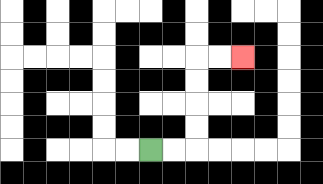{'start': '[6, 6]', 'end': '[10, 2]', 'path_directions': 'R,R,U,U,U,U,R,R', 'path_coordinates': '[[6, 6], [7, 6], [8, 6], [8, 5], [8, 4], [8, 3], [8, 2], [9, 2], [10, 2]]'}